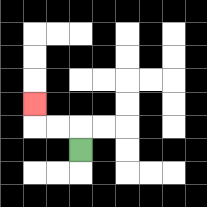{'start': '[3, 6]', 'end': '[1, 4]', 'path_directions': 'U,L,L,U', 'path_coordinates': '[[3, 6], [3, 5], [2, 5], [1, 5], [1, 4]]'}